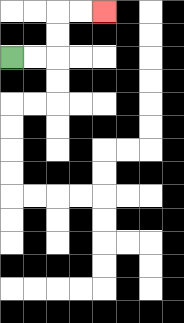{'start': '[0, 2]', 'end': '[4, 0]', 'path_directions': 'R,R,U,U,R,R', 'path_coordinates': '[[0, 2], [1, 2], [2, 2], [2, 1], [2, 0], [3, 0], [4, 0]]'}